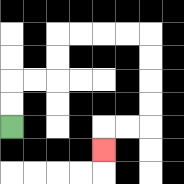{'start': '[0, 5]', 'end': '[4, 6]', 'path_directions': 'U,U,R,R,U,U,R,R,R,R,D,D,D,D,L,L,D', 'path_coordinates': '[[0, 5], [0, 4], [0, 3], [1, 3], [2, 3], [2, 2], [2, 1], [3, 1], [4, 1], [5, 1], [6, 1], [6, 2], [6, 3], [6, 4], [6, 5], [5, 5], [4, 5], [4, 6]]'}